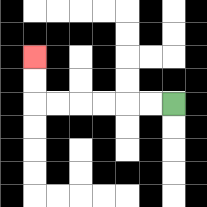{'start': '[7, 4]', 'end': '[1, 2]', 'path_directions': 'L,L,L,L,L,L,U,U', 'path_coordinates': '[[7, 4], [6, 4], [5, 4], [4, 4], [3, 4], [2, 4], [1, 4], [1, 3], [1, 2]]'}